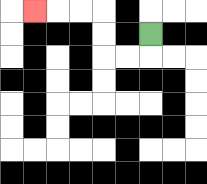{'start': '[6, 1]', 'end': '[1, 0]', 'path_directions': 'D,L,L,U,U,L,L,L', 'path_coordinates': '[[6, 1], [6, 2], [5, 2], [4, 2], [4, 1], [4, 0], [3, 0], [2, 0], [1, 0]]'}